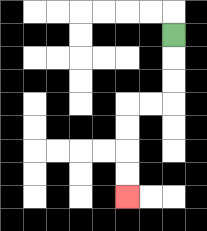{'start': '[7, 1]', 'end': '[5, 8]', 'path_directions': 'D,D,D,L,L,D,D,D,D', 'path_coordinates': '[[7, 1], [7, 2], [7, 3], [7, 4], [6, 4], [5, 4], [5, 5], [5, 6], [5, 7], [5, 8]]'}